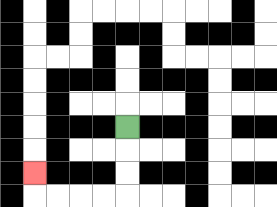{'start': '[5, 5]', 'end': '[1, 7]', 'path_directions': 'D,D,D,L,L,L,L,U', 'path_coordinates': '[[5, 5], [5, 6], [5, 7], [5, 8], [4, 8], [3, 8], [2, 8], [1, 8], [1, 7]]'}